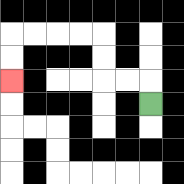{'start': '[6, 4]', 'end': '[0, 3]', 'path_directions': 'U,L,L,U,U,L,L,L,L,D,D', 'path_coordinates': '[[6, 4], [6, 3], [5, 3], [4, 3], [4, 2], [4, 1], [3, 1], [2, 1], [1, 1], [0, 1], [0, 2], [0, 3]]'}